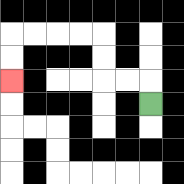{'start': '[6, 4]', 'end': '[0, 3]', 'path_directions': 'U,L,L,U,U,L,L,L,L,D,D', 'path_coordinates': '[[6, 4], [6, 3], [5, 3], [4, 3], [4, 2], [4, 1], [3, 1], [2, 1], [1, 1], [0, 1], [0, 2], [0, 3]]'}